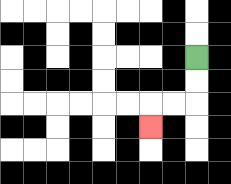{'start': '[8, 2]', 'end': '[6, 5]', 'path_directions': 'D,D,L,L,D', 'path_coordinates': '[[8, 2], [8, 3], [8, 4], [7, 4], [6, 4], [6, 5]]'}